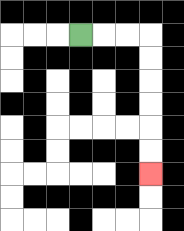{'start': '[3, 1]', 'end': '[6, 7]', 'path_directions': 'R,R,R,D,D,D,D,D,D', 'path_coordinates': '[[3, 1], [4, 1], [5, 1], [6, 1], [6, 2], [6, 3], [6, 4], [6, 5], [6, 6], [6, 7]]'}